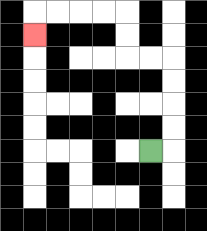{'start': '[6, 6]', 'end': '[1, 1]', 'path_directions': 'R,U,U,U,U,L,L,U,U,L,L,L,L,D', 'path_coordinates': '[[6, 6], [7, 6], [7, 5], [7, 4], [7, 3], [7, 2], [6, 2], [5, 2], [5, 1], [5, 0], [4, 0], [3, 0], [2, 0], [1, 0], [1, 1]]'}